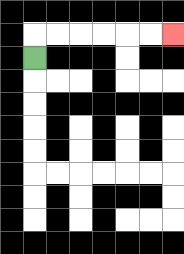{'start': '[1, 2]', 'end': '[7, 1]', 'path_directions': 'U,R,R,R,R,R,R', 'path_coordinates': '[[1, 2], [1, 1], [2, 1], [3, 1], [4, 1], [5, 1], [6, 1], [7, 1]]'}